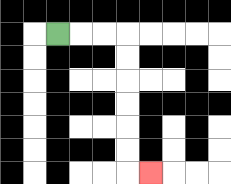{'start': '[2, 1]', 'end': '[6, 7]', 'path_directions': 'R,R,R,D,D,D,D,D,D,R', 'path_coordinates': '[[2, 1], [3, 1], [4, 1], [5, 1], [5, 2], [5, 3], [5, 4], [5, 5], [5, 6], [5, 7], [6, 7]]'}